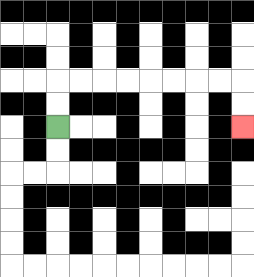{'start': '[2, 5]', 'end': '[10, 5]', 'path_directions': 'U,U,R,R,R,R,R,R,R,R,D,D', 'path_coordinates': '[[2, 5], [2, 4], [2, 3], [3, 3], [4, 3], [5, 3], [6, 3], [7, 3], [8, 3], [9, 3], [10, 3], [10, 4], [10, 5]]'}